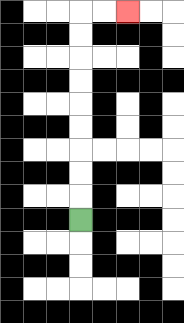{'start': '[3, 9]', 'end': '[5, 0]', 'path_directions': 'U,U,U,U,U,U,U,U,U,R,R', 'path_coordinates': '[[3, 9], [3, 8], [3, 7], [3, 6], [3, 5], [3, 4], [3, 3], [3, 2], [3, 1], [3, 0], [4, 0], [5, 0]]'}